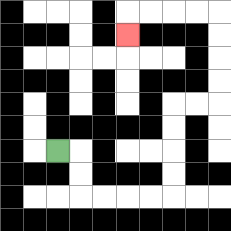{'start': '[2, 6]', 'end': '[5, 1]', 'path_directions': 'R,D,D,R,R,R,R,U,U,U,U,R,R,U,U,U,U,L,L,L,L,D', 'path_coordinates': '[[2, 6], [3, 6], [3, 7], [3, 8], [4, 8], [5, 8], [6, 8], [7, 8], [7, 7], [7, 6], [7, 5], [7, 4], [8, 4], [9, 4], [9, 3], [9, 2], [9, 1], [9, 0], [8, 0], [7, 0], [6, 0], [5, 0], [5, 1]]'}